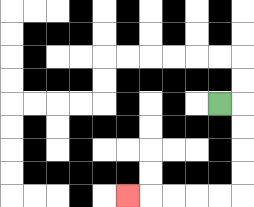{'start': '[9, 4]', 'end': '[5, 8]', 'path_directions': 'R,D,D,D,D,L,L,L,L,L', 'path_coordinates': '[[9, 4], [10, 4], [10, 5], [10, 6], [10, 7], [10, 8], [9, 8], [8, 8], [7, 8], [6, 8], [5, 8]]'}